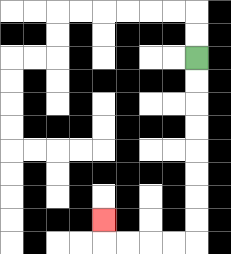{'start': '[8, 2]', 'end': '[4, 9]', 'path_directions': 'D,D,D,D,D,D,D,D,L,L,L,L,U', 'path_coordinates': '[[8, 2], [8, 3], [8, 4], [8, 5], [8, 6], [8, 7], [8, 8], [8, 9], [8, 10], [7, 10], [6, 10], [5, 10], [4, 10], [4, 9]]'}